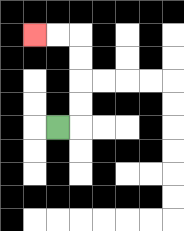{'start': '[2, 5]', 'end': '[1, 1]', 'path_directions': 'R,U,U,U,U,L,L', 'path_coordinates': '[[2, 5], [3, 5], [3, 4], [3, 3], [3, 2], [3, 1], [2, 1], [1, 1]]'}